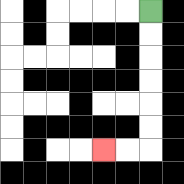{'start': '[6, 0]', 'end': '[4, 6]', 'path_directions': 'D,D,D,D,D,D,L,L', 'path_coordinates': '[[6, 0], [6, 1], [6, 2], [6, 3], [6, 4], [6, 5], [6, 6], [5, 6], [4, 6]]'}